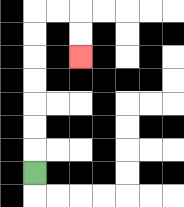{'start': '[1, 7]', 'end': '[3, 2]', 'path_directions': 'U,U,U,U,U,U,U,R,R,D,D', 'path_coordinates': '[[1, 7], [1, 6], [1, 5], [1, 4], [1, 3], [1, 2], [1, 1], [1, 0], [2, 0], [3, 0], [3, 1], [3, 2]]'}